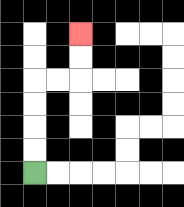{'start': '[1, 7]', 'end': '[3, 1]', 'path_directions': 'U,U,U,U,R,R,U,U', 'path_coordinates': '[[1, 7], [1, 6], [1, 5], [1, 4], [1, 3], [2, 3], [3, 3], [3, 2], [3, 1]]'}